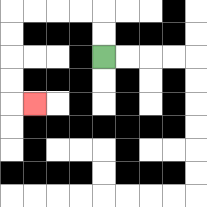{'start': '[4, 2]', 'end': '[1, 4]', 'path_directions': 'U,U,L,L,L,L,D,D,D,D,R', 'path_coordinates': '[[4, 2], [4, 1], [4, 0], [3, 0], [2, 0], [1, 0], [0, 0], [0, 1], [0, 2], [0, 3], [0, 4], [1, 4]]'}